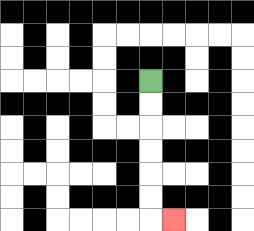{'start': '[6, 3]', 'end': '[7, 9]', 'path_directions': 'D,D,D,D,D,D,R', 'path_coordinates': '[[6, 3], [6, 4], [6, 5], [6, 6], [6, 7], [6, 8], [6, 9], [7, 9]]'}